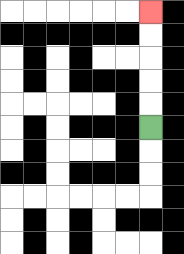{'start': '[6, 5]', 'end': '[6, 0]', 'path_directions': 'U,U,U,U,U', 'path_coordinates': '[[6, 5], [6, 4], [6, 3], [6, 2], [6, 1], [6, 0]]'}